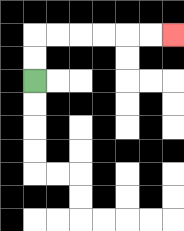{'start': '[1, 3]', 'end': '[7, 1]', 'path_directions': 'U,U,R,R,R,R,R,R', 'path_coordinates': '[[1, 3], [1, 2], [1, 1], [2, 1], [3, 1], [4, 1], [5, 1], [6, 1], [7, 1]]'}